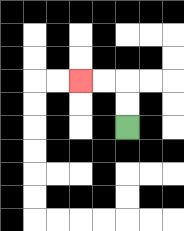{'start': '[5, 5]', 'end': '[3, 3]', 'path_directions': 'U,U,L,L', 'path_coordinates': '[[5, 5], [5, 4], [5, 3], [4, 3], [3, 3]]'}